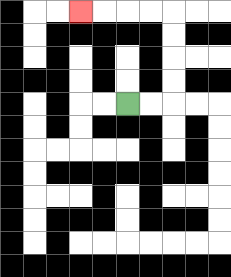{'start': '[5, 4]', 'end': '[3, 0]', 'path_directions': 'R,R,U,U,U,U,L,L,L,L', 'path_coordinates': '[[5, 4], [6, 4], [7, 4], [7, 3], [7, 2], [7, 1], [7, 0], [6, 0], [5, 0], [4, 0], [3, 0]]'}